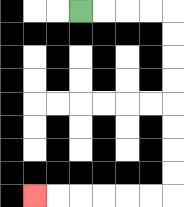{'start': '[3, 0]', 'end': '[1, 8]', 'path_directions': 'R,R,R,R,D,D,D,D,D,D,D,D,L,L,L,L,L,L', 'path_coordinates': '[[3, 0], [4, 0], [5, 0], [6, 0], [7, 0], [7, 1], [7, 2], [7, 3], [7, 4], [7, 5], [7, 6], [7, 7], [7, 8], [6, 8], [5, 8], [4, 8], [3, 8], [2, 8], [1, 8]]'}